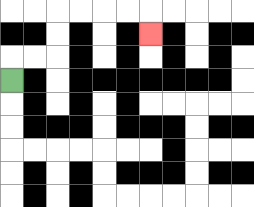{'start': '[0, 3]', 'end': '[6, 1]', 'path_directions': 'U,R,R,U,U,R,R,R,R,D', 'path_coordinates': '[[0, 3], [0, 2], [1, 2], [2, 2], [2, 1], [2, 0], [3, 0], [4, 0], [5, 0], [6, 0], [6, 1]]'}